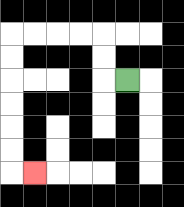{'start': '[5, 3]', 'end': '[1, 7]', 'path_directions': 'L,U,U,L,L,L,L,D,D,D,D,D,D,R', 'path_coordinates': '[[5, 3], [4, 3], [4, 2], [4, 1], [3, 1], [2, 1], [1, 1], [0, 1], [0, 2], [0, 3], [0, 4], [0, 5], [0, 6], [0, 7], [1, 7]]'}